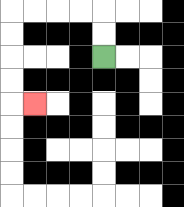{'start': '[4, 2]', 'end': '[1, 4]', 'path_directions': 'U,U,L,L,L,L,D,D,D,D,R', 'path_coordinates': '[[4, 2], [4, 1], [4, 0], [3, 0], [2, 0], [1, 0], [0, 0], [0, 1], [0, 2], [0, 3], [0, 4], [1, 4]]'}